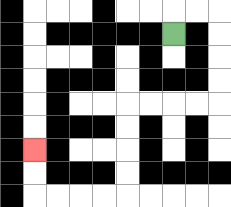{'start': '[7, 1]', 'end': '[1, 6]', 'path_directions': 'U,R,R,D,D,D,D,L,L,L,L,D,D,D,D,L,L,L,L,U,U', 'path_coordinates': '[[7, 1], [7, 0], [8, 0], [9, 0], [9, 1], [9, 2], [9, 3], [9, 4], [8, 4], [7, 4], [6, 4], [5, 4], [5, 5], [5, 6], [5, 7], [5, 8], [4, 8], [3, 8], [2, 8], [1, 8], [1, 7], [1, 6]]'}